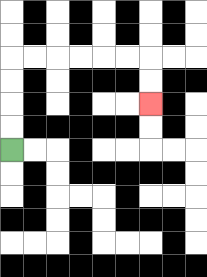{'start': '[0, 6]', 'end': '[6, 4]', 'path_directions': 'U,U,U,U,R,R,R,R,R,R,D,D', 'path_coordinates': '[[0, 6], [0, 5], [0, 4], [0, 3], [0, 2], [1, 2], [2, 2], [3, 2], [4, 2], [5, 2], [6, 2], [6, 3], [6, 4]]'}